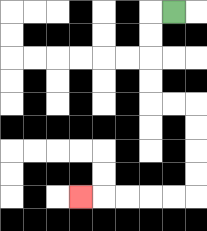{'start': '[7, 0]', 'end': '[3, 8]', 'path_directions': 'L,D,D,D,D,R,R,D,D,D,D,L,L,L,L,L', 'path_coordinates': '[[7, 0], [6, 0], [6, 1], [6, 2], [6, 3], [6, 4], [7, 4], [8, 4], [8, 5], [8, 6], [8, 7], [8, 8], [7, 8], [6, 8], [5, 8], [4, 8], [3, 8]]'}